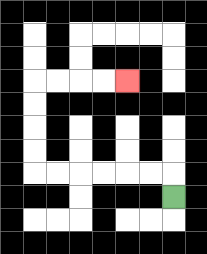{'start': '[7, 8]', 'end': '[5, 3]', 'path_directions': 'U,L,L,L,L,L,L,U,U,U,U,R,R,R,R', 'path_coordinates': '[[7, 8], [7, 7], [6, 7], [5, 7], [4, 7], [3, 7], [2, 7], [1, 7], [1, 6], [1, 5], [1, 4], [1, 3], [2, 3], [3, 3], [4, 3], [5, 3]]'}